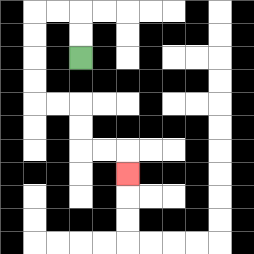{'start': '[3, 2]', 'end': '[5, 7]', 'path_directions': 'U,U,L,L,D,D,D,D,R,R,D,D,R,R,D', 'path_coordinates': '[[3, 2], [3, 1], [3, 0], [2, 0], [1, 0], [1, 1], [1, 2], [1, 3], [1, 4], [2, 4], [3, 4], [3, 5], [3, 6], [4, 6], [5, 6], [5, 7]]'}